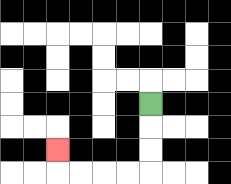{'start': '[6, 4]', 'end': '[2, 6]', 'path_directions': 'D,D,D,L,L,L,L,U', 'path_coordinates': '[[6, 4], [6, 5], [6, 6], [6, 7], [5, 7], [4, 7], [3, 7], [2, 7], [2, 6]]'}